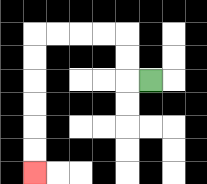{'start': '[6, 3]', 'end': '[1, 7]', 'path_directions': 'L,U,U,L,L,L,L,D,D,D,D,D,D', 'path_coordinates': '[[6, 3], [5, 3], [5, 2], [5, 1], [4, 1], [3, 1], [2, 1], [1, 1], [1, 2], [1, 3], [1, 4], [1, 5], [1, 6], [1, 7]]'}